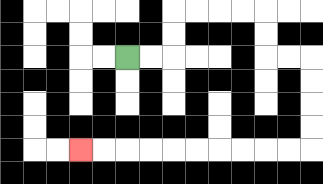{'start': '[5, 2]', 'end': '[3, 6]', 'path_directions': 'R,R,U,U,R,R,R,R,D,D,R,R,D,D,D,D,L,L,L,L,L,L,L,L,L,L', 'path_coordinates': '[[5, 2], [6, 2], [7, 2], [7, 1], [7, 0], [8, 0], [9, 0], [10, 0], [11, 0], [11, 1], [11, 2], [12, 2], [13, 2], [13, 3], [13, 4], [13, 5], [13, 6], [12, 6], [11, 6], [10, 6], [9, 6], [8, 6], [7, 6], [6, 6], [5, 6], [4, 6], [3, 6]]'}